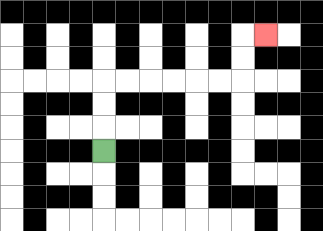{'start': '[4, 6]', 'end': '[11, 1]', 'path_directions': 'U,U,U,R,R,R,R,R,R,U,U,R', 'path_coordinates': '[[4, 6], [4, 5], [4, 4], [4, 3], [5, 3], [6, 3], [7, 3], [8, 3], [9, 3], [10, 3], [10, 2], [10, 1], [11, 1]]'}